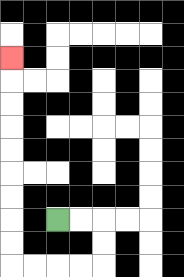{'start': '[2, 9]', 'end': '[0, 2]', 'path_directions': 'R,R,D,D,L,L,L,L,U,U,U,U,U,U,U,U,U', 'path_coordinates': '[[2, 9], [3, 9], [4, 9], [4, 10], [4, 11], [3, 11], [2, 11], [1, 11], [0, 11], [0, 10], [0, 9], [0, 8], [0, 7], [0, 6], [0, 5], [0, 4], [0, 3], [0, 2]]'}